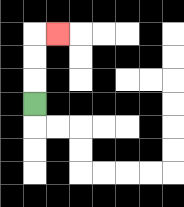{'start': '[1, 4]', 'end': '[2, 1]', 'path_directions': 'U,U,U,R', 'path_coordinates': '[[1, 4], [1, 3], [1, 2], [1, 1], [2, 1]]'}